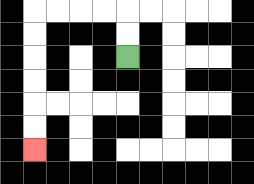{'start': '[5, 2]', 'end': '[1, 6]', 'path_directions': 'U,U,L,L,L,L,D,D,D,D,D,D', 'path_coordinates': '[[5, 2], [5, 1], [5, 0], [4, 0], [3, 0], [2, 0], [1, 0], [1, 1], [1, 2], [1, 3], [1, 4], [1, 5], [1, 6]]'}